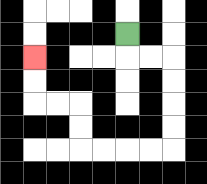{'start': '[5, 1]', 'end': '[1, 2]', 'path_directions': 'D,R,R,D,D,D,D,L,L,L,L,U,U,L,L,U,U', 'path_coordinates': '[[5, 1], [5, 2], [6, 2], [7, 2], [7, 3], [7, 4], [7, 5], [7, 6], [6, 6], [5, 6], [4, 6], [3, 6], [3, 5], [3, 4], [2, 4], [1, 4], [1, 3], [1, 2]]'}